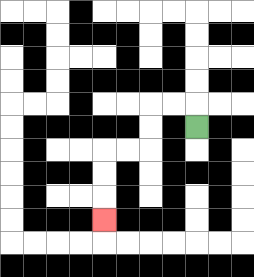{'start': '[8, 5]', 'end': '[4, 9]', 'path_directions': 'U,L,L,D,D,L,L,D,D,D', 'path_coordinates': '[[8, 5], [8, 4], [7, 4], [6, 4], [6, 5], [6, 6], [5, 6], [4, 6], [4, 7], [4, 8], [4, 9]]'}